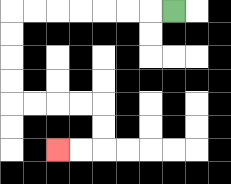{'start': '[7, 0]', 'end': '[2, 6]', 'path_directions': 'L,L,L,L,L,L,L,D,D,D,D,R,R,R,R,D,D,L,L', 'path_coordinates': '[[7, 0], [6, 0], [5, 0], [4, 0], [3, 0], [2, 0], [1, 0], [0, 0], [0, 1], [0, 2], [0, 3], [0, 4], [1, 4], [2, 4], [3, 4], [4, 4], [4, 5], [4, 6], [3, 6], [2, 6]]'}